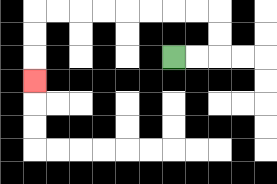{'start': '[7, 2]', 'end': '[1, 3]', 'path_directions': 'R,R,U,U,L,L,L,L,L,L,L,L,D,D,D', 'path_coordinates': '[[7, 2], [8, 2], [9, 2], [9, 1], [9, 0], [8, 0], [7, 0], [6, 0], [5, 0], [4, 0], [3, 0], [2, 0], [1, 0], [1, 1], [1, 2], [1, 3]]'}